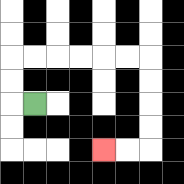{'start': '[1, 4]', 'end': '[4, 6]', 'path_directions': 'L,U,U,R,R,R,R,R,R,D,D,D,D,L,L', 'path_coordinates': '[[1, 4], [0, 4], [0, 3], [0, 2], [1, 2], [2, 2], [3, 2], [4, 2], [5, 2], [6, 2], [6, 3], [6, 4], [6, 5], [6, 6], [5, 6], [4, 6]]'}